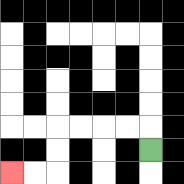{'start': '[6, 6]', 'end': '[0, 7]', 'path_directions': 'U,L,L,L,L,D,D,L,L', 'path_coordinates': '[[6, 6], [6, 5], [5, 5], [4, 5], [3, 5], [2, 5], [2, 6], [2, 7], [1, 7], [0, 7]]'}